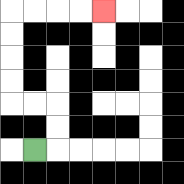{'start': '[1, 6]', 'end': '[4, 0]', 'path_directions': 'R,U,U,L,L,U,U,U,U,R,R,R,R', 'path_coordinates': '[[1, 6], [2, 6], [2, 5], [2, 4], [1, 4], [0, 4], [0, 3], [0, 2], [0, 1], [0, 0], [1, 0], [2, 0], [3, 0], [4, 0]]'}